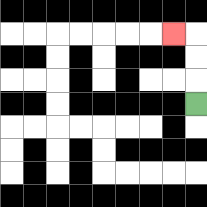{'start': '[8, 4]', 'end': '[7, 1]', 'path_directions': 'U,U,U,L', 'path_coordinates': '[[8, 4], [8, 3], [8, 2], [8, 1], [7, 1]]'}